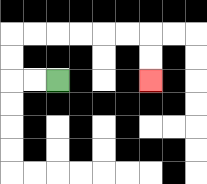{'start': '[2, 3]', 'end': '[6, 3]', 'path_directions': 'L,L,U,U,R,R,R,R,R,R,D,D', 'path_coordinates': '[[2, 3], [1, 3], [0, 3], [0, 2], [0, 1], [1, 1], [2, 1], [3, 1], [4, 1], [5, 1], [6, 1], [6, 2], [6, 3]]'}